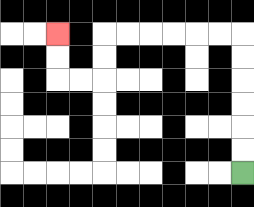{'start': '[10, 7]', 'end': '[2, 1]', 'path_directions': 'U,U,U,U,U,U,L,L,L,L,L,L,D,D,L,L,U,U', 'path_coordinates': '[[10, 7], [10, 6], [10, 5], [10, 4], [10, 3], [10, 2], [10, 1], [9, 1], [8, 1], [7, 1], [6, 1], [5, 1], [4, 1], [4, 2], [4, 3], [3, 3], [2, 3], [2, 2], [2, 1]]'}